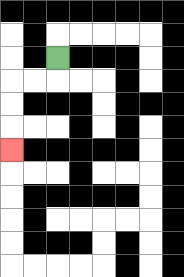{'start': '[2, 2]', 'end': '[0, 6]', 'path_directions': 'D,L,L,D,D,D', 'path_coordinates': '[[2, 2], [2, 3], [1, 3], [0, 3], [0, 4], [0, 5], [0, 6]]'}